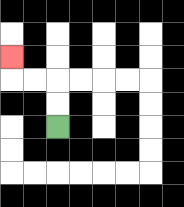{'start': '[2, 5]', 'end': '[0, 2]', 'path_directions': 'U,U,L,L,U', 'path_coordinates': '[[2, 5], [2, 4], [2, 3], [1, 3], [0, 3], [0, 2]]'}